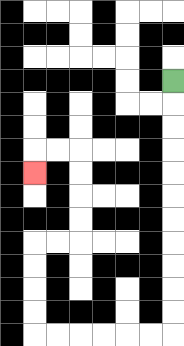{'start': '[7, 3]', 'end': '[1, 7]', 'path_directions': 'D,D,D,D,D,D,D,D,D,D,D,L,L,L,L,L,L,U,U,U,U,R,R,U,U,U,U,L,L,D', 'path_coordinates': '[[7, 3], [7, 4], [7, 5], [7, 6], [7, 7], [7, 8], [7, 9], [7, 10], [7, 11], [7, 12], [7, 13], [7, 14], [6, 14], [5, 14], [4, 14], [3, 14], [2, 14], [1, 14], [1, 13], [1, 12], [1, 11], [1, 10], [2, 10], [3, 10], [3, 9], [3, 8], [3, 7], [3, 6], [2, 6], [1, 6], [1, 7]]'}